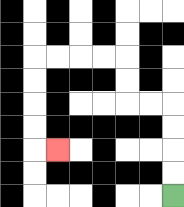{'start': '[7, 8]', 'end': '[2, 6]', 'path_directions': 'U,U,U,U,L,L,U,U,L,L,L,L,D,D,D,D,R', 'path_coordinates': '[[7, 8], [7, 7], [7, 6], [7, 5], [7, 4], [6, 4], [5, 4], [5, 3], [5, 2], [4, 2], [3, 2], [2, 2], [1, 2], [1, 3], [1, 4], [1, 5], [1, 6], [2, 6]]'}